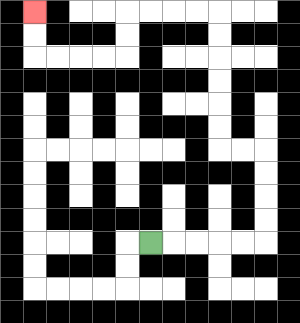{'start': '[6, 10]', 'end': '[1, 0]', 'path_directions': 'R,R,R,R,R,U,U,U,U,L,L,U,U,U,U,U,U,L,L,L,L,D,D,L,L,L,L,U,U', 'path_coordinates': '[[6, 10], [7, 10], [8, 10], [9, 10], [10, 10], [11, 10], [11, 9], [11, 8], [11, 7], [11, 6], [10, 6], [9, 6], [9, 5], [9, 4], [9, 3], [9, 2], [9, 1], [9, 0], [8, 0], [7, 0], [6, 0], [5, 0], [5, 1], [5, 2], [4, 2], [3, 2], [2, 2], [1, 2], [1, 1], [1, 0]]'}